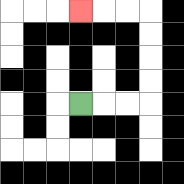{'start': '[3, 4]', 'end': '[3, 0]', 'path_directions': 'R,R,R,U,U,U,U,L,L,L', 'path_coordinates': '[[3, 4], [4, 4], [5, 4], [6, 4], [6, 3], [6, 2], [6, 1], [6, 0], [5, 0], [4, 0], [3, 0]]'}